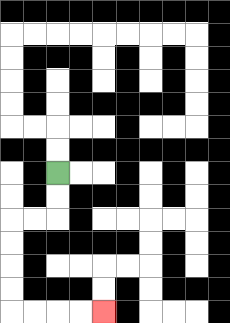{'start': '[2, 7]', 'end': '[4, 13]', 'path_directions': 'D,D,L,L,D,D,D,D,R,R,R,R', 'path_coordinates': '[[2, 7], [2, 8], [2, 9], [1, 9], [0, 9], [0, 10], [0, 11], [0, 12], [0, 13], [1, 13], [2, 13], [3, 13], [4, 13]]'}